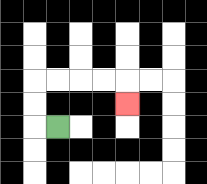{'start': '[2, 5]', 'end': '[5, 4]', 'path_directions': 'L,U,U,R,R,R,R,D', 'path_coordinates': '[[2, 5], [1, 5], [1, 4], [1, 3], [2, 3], [3, 3], [4, 3], [5, 3], [5, 4]]'}